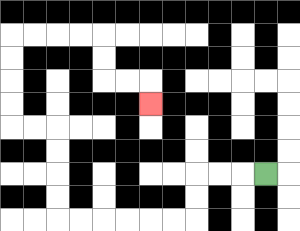{'start': '[11, 7]', 'end': '[6, 4]', 'path_directions': 'L,L,L,D,D,L,L,L,L,L,L,U,U,U,U,L,L,U,U,U,U,R,R,R,R,D,D,R,R,D', 'path_coordinates': '[[11, 7], [10, 7], [9, 7], [8, 7], [8, 8], [8, 9], [7, 9], [6, 9], [5, 9], [4, 9], [3, 9], [2, 9], [2, 8], [2, 7], [2, 6], [2, 5], [1, 5], [0, 5], [0, 4], [0, 3], [0, 2], [0, 1], [1, 1], [2, 1], [3, 1], [4, 1], [4, 2], [4, 3], [5, 3], [6, 3], [6, 4]]'}